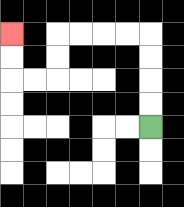{'start': '[6, 5]', 'end': '[0, 1]', 'path_directions': 'U,U,U,U,L,L,L,L,D,D,L,L,U,U', 'path_coordinates': '[[6, 5], [6, 4], [6, 3], [6, 2], [6, 1], [5, 1], [4, 1], [3, 1], [2, 1], [2, 2], [2, 3], [1, 3], [0, 3], [0, 2], [0, 1]]'}